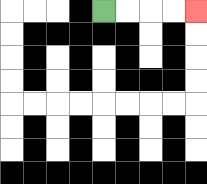{'start': '[4, 0]', 'end': '[8, 0]', 'path_directions': 'R,R,R,R', 'path_coordinates': '[[4, 0], [5, 0], [6, 0], [7, 0], [8, 0]]'}